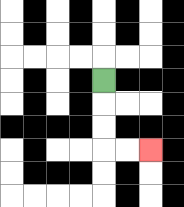{'start': '[4, 3]', 'end': '[6, 6]', 'path_directions': 'D,D,D,R,R', 'path_coordinates': '[[4, 3], [4, 4], [4, 5], [4, 6], [5, 6], [6, 6]]'}